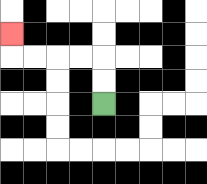{'start': '[4, 4]', 'end': '[0, 1]', 'path_directions': 'U,U,L,L,L,L,U', 'path_coordinates': '[[4, 4], [4, 3], [4, 2], [3, 2], [2, 2], [1, 2], [0, 2], [0, 1]]'}